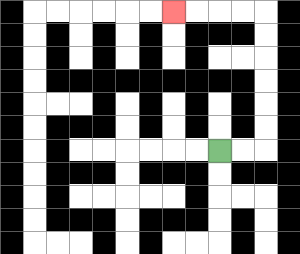{'start': '[9, 6]', 'end': '[7, 0]', 'path_directions': 'R,R,U,U,U,U,U,U,L,L,L,L', 'path_coordinates': '[[9, 6], [10, 6], [11, 6], [11, 5], [11, 4], [11, 3], [11, 2], [11, 1], [11, 0], [10, 0], [9, 0], [8, 0], [7, 0]]'}